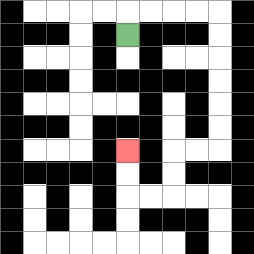{'start': '[5, 1]', 'end': '[5, 6]', 'path_directions': 'U,R,R,R,R,D,D,D,D,D,D,L,L,D,D,L,L,U,U', 'path_coordinates': '[[5, 1], [5, 0], [6, 0], [7, 0], [8, 0], [9, 0], [9, 1], [9, 2], [9, 3], [9, 4], [9, 5], [9, 6], [8, 6], [7, 6], [7, 7], [7, 8], [6, 8], [5, 8], [5, 7], [5, 6]]'}